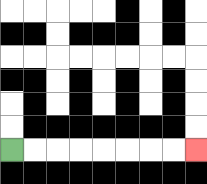{'start': '[0, 6]', 'end': '[8, 6]', 'path_directions': 'R,R,R,R,R,R,R,R', 'path_coordinates': '[[0, 6], [1, 6], [2, 6], [3, 6], [4, 6], [5, 6], [6, 6], [7, 6], [8, 6]]'}